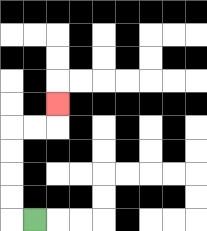{'start': '[1, 9]', 'end': '[2, 4]', 'path_directions': 'L,U,U,U,U,R,R,U', 'path_coordinates': '[[1, 9], [0, 9], [0, 8], [0, 7], [0, 6], [0, 5], [1, 5], [2, 5], [2, 4]]'}